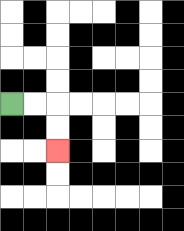{'start': '[0, 4]', 'end': '[2, 6]', 'path_directions': 'R,R,D,D', 'path_coordinates': '[[0, 4], [1, 4], [2, 4], [2, 5], [2, 6]]'}